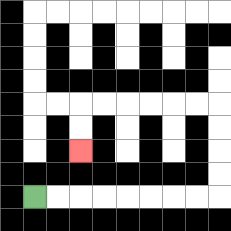{'start': '[1, 8]', 'end': '[3, 6]', 'path_directions': 'R,R,R,R,R,R,R,R,U,U,U,U,L,L,L,L,L,L,D,D', 'path_coordinates': '[[1, 8], [2, 8], [3, 8], [4, 8], [5, 8], [6, 8], [7, 8], [8, 8], [9, 8], [9, 7], [9, 6], [9, 5], [9, 4], [8, 4], [7, 4], [6, 4], [5, 4], [4, 4], [3, 4], [3, 5], [3, 6]]'}